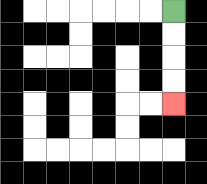{'start': '[7, 0]', 'end': '[7, 4]', 'path_directions': 'D,D,D,D', 'path_coordinates': '[[7, 0], [7, 1], [7, 2], [7, 3], [7, 4]]'}